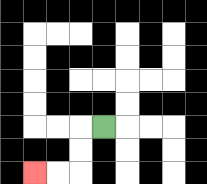{'start': '[4, 5]', 'end': '[1, 7]', 'path_directions': 'L,D,D,L,L', 'path_coordinates': '[[4, 5], [3, 5], [3, 6], [3, 7], [2, 7], [1, 7]]'}